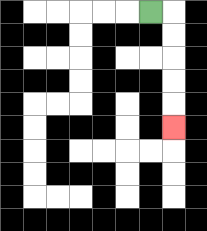{'start': '[6, 0]', 'end': '[7, 5]', 'path_directions': 'R,D,D,D,D,D', 'path_coordinates': '[[6, 0], [7, 0], [7, 1], [7, 2], [7, 3], [7, 4], [7, 5]]'}